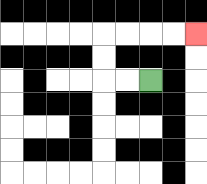{'start': '[6, 3]', 'end': '[8, 1]', 'path_directions': 'L,L,U,U,R,R,R,R', 'path_coordinates': '[[6, 3], [5, 3], [4, 3], [4, 2], [4, 1], [5, 1], [6, 1], [7, 1], [8, 1]]'}